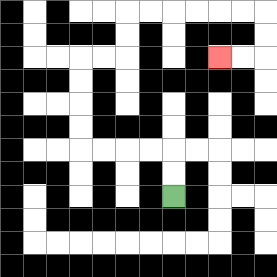{'start': '[7, 8]', 'end': '[9, 2]', 'path_directions': 'U,U,L,L,L,L,U,U,U,U,R,R,U,U,R,R,R,R,R,R,D,D,L,L', 'path_coordinates': '[[7, 8], [7, 7], [7, 6], [6, 6], [5, 6], [4, 6], [3, 6], [3, 5], [3, 4], [3, 3], [3, 2], [4, 2], [5, 2], [5, 1], [5, 0], [6, 0], [7, 0], [8, 0], [9, 0], [10, 0], [11, 0], [11, 1], [11, 2], [10, 2], [9, 2]]'}